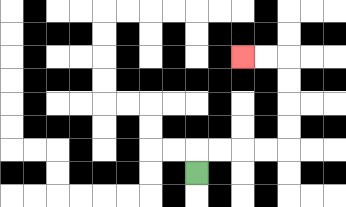{'start': '[8, 7]', 'end': '[10, 2]', 'path_directions': 'U,R,R,R,R,U,U,U,U,L,L', 'path_coordinates': '[[8, 7], [8, 6], [9, 6], [10, 6], [11, 6], [12, 6], [12, 5], [12, 4], [12, 3], [12, 2], [11, 2], [10, 2]]'}